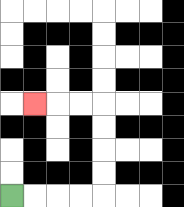{'start': '[0, 8]', 'end': '[1, 4]', 'path_directions': 'R,R,R,R,U,U,U,U,L,L,L', 'path_coordinates': '[[0, 8], [1, 8], [2, 8], [3, 8], [4, 8], [4, 7], [4, 6], [4, 5], [4, 4], [3, 4], [2, 4], [1, 4]]'}